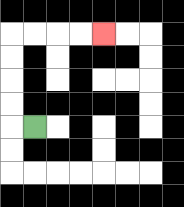{'start': '[1, 5]', 'end': '[4, 1]', 'path_directions': 'L,U,U,U,U,R,R,R,R', 'path_coordinates': '[[1, 5], [0, 5], [0, 4], [0, 3], [0, 2], [0, 1], [1, 1], [2, 1], [3, 1], [4, 1]]'}